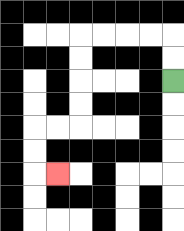{'start': '[7, 3]', 'end': '[2, 7]', 'path_directions': 'U,U,L,L,L,L,D,D,D,D,L,L,D,D,R', 'path_coordinates': '[[7, 3], [7, 2], [7, 1], [6, 1], [5, 1], [4, 1], [3, 1], [3, 2], [3, 3], [3, 4], [3, 5], [2, 5], [1, 5], [1, 6], [1, 7], [2, 7]]'}